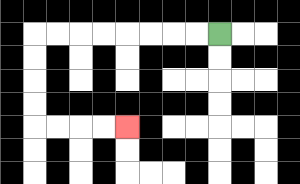{'start': '[9, 1]', 'end': '[5, 5]', 'path_directions': 'L,L,L,L,L,L,L,L,D,D,D,D,R,R,R,R', 'path_coordinates': '[[9, 1], [8, 1], [7, 1], [6, 1], [5, 1], [4, 1], [3, 1], [2, 1], [1, 1], [1, 2], [1, 3], [1, 4], [1, 5], [2, 5], [3, 5], [4, 5], [5, 5]]'}